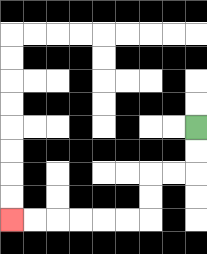{'start': '[8, 5]', 'end': '[0, 9]', 'path_directions': 'D,D,L,L,D,D,L,L,L,L,L,L', 'path_coordinates': '[[8, 5], [8, 6], [8, 7], [7, 7], [6, 7], [6, 8], [6, 9], [5, 9], [4, 9], [3, 9], [2, 9], [1, 9], [0, 9]]'}